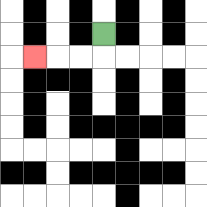{'start': '[4, 1]', 'end': '[1, 2]', 'path_directions': 'D,L,L,L', 'path_coordinates': '[[4, 1], [4, 2], [3, 2], [2, 2], [1, 2]]'}